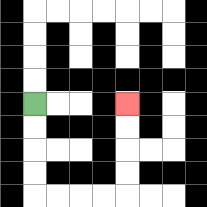{'start': '[1, 4]', 'end': '[5, 4]', 'path_directions': 'D,D,D,D,R,R,R,R,U,U,U,U', 'path_coordinates': '[[1, 4], [1, 5], [1, 6], [1, 7], [1, 8], [2, 8], [3, 8], [4, 8], [5, 8], [5, 7], [5, 6], [5, 5], [5, 4]]'}